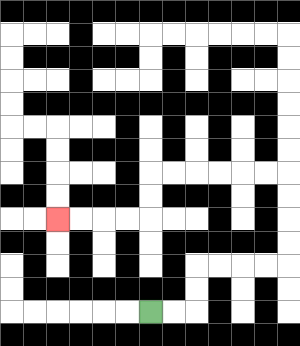{'start': '[6, 13]', 'end': '[2, 9]', 'path_directions': 'R,R,U,U,R,R,R,R,U,U,U,U,L,L,L,L,L,L,D,D,L,L,L,L', 'path_coordinates': '[[6, 13], [7, 13], [8, 13], [8, 12], [8, 11], [9, 11], [10, 11], [11, 11], [12, 11], [12, 10], [12, 9], [12, 8], [12, 7], [11, 7], [10, 7], [9, 7], [8, 7], [7, 7], [6, 7], [6, 8], [6, 9], [5, 9], [4, 9], [3, 9], [2, 9]]'}